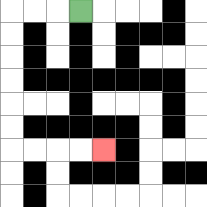{'start': '[3, 0]', 'end': '[4, 6]', 'path_directions': 'L,L,L,D,D,D,D,D,D,R,R,R,R', 'path_coordinates': '[[3, 0], [2, 0], [1, 0], [0, 0], [0, 1], [0, 2], [0, 3], [0, 4], [0, 5], [0, 6], [1, 6], [2, 6], [3, 6], [4, 6]]'}